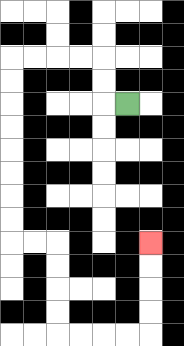{'start': '[5, 4]', 'end': '[6, 10]', 'path_directions': 'L,U,U,L,L,L,L,D,D,D,D,D,D,D,D,R,R,D,D,D,D,R,R,R,R,U,U,U,U', 'path_coordinates': '[[5, 4], [4, 4], [4, 3], [4, 2], [3, 2], [2, 2], [1, 2], [0, 2], [0, 3], [0, 4], [0, 5], [0, 6], [0, 7], [0, 8], [0, 9], [0, 10], [1, 10], [2, 10], [2, 11], [2, 12], [2, 13], [2, 14], [3, 14], [4, 14], [5, 14], [6, 14], [6, 13], [6, 12], [6, 11], [6, 10]]'}